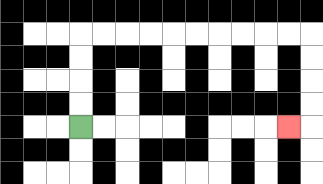{'start': '[3, 5]', 'end': '[12, 5]', 'path_directions': 'U,U,U,U,R,R,R,R,R,R,R,R,R,R,D,D,D,D,L', 'path_coordinates': '[[3, 5], [3, 4], [3, 3], [3, 2], [3, 1], [4, 1], [5, 1], [6, 1], [7, 1], [8, 1], [9, 1], [10, 1], [11, 1], [12, 1], [13, 1], [13, 2], [13, 3], [13, 4], [13, 5], [12, 5]]'}